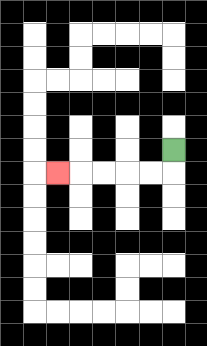{'start': '[7, 6]', 'end': '[2, 7]', 'path_directions': 'D,L,L,L,L,L', 'path_coordinates': '[[7, 6], [7, 7], [6, 7], [5, 7], [4, 7], [3, 7], [2, 7]]'}